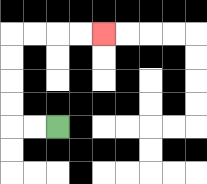{'start': '[2, 5]', 'end': '[4, 1]', 'path_directions': 'L,L,U,U,U,U,R,R,R,R', 'path_coordinates': '[[2, 5], [1, 5], [0, 5], [0, 4], [0, 3], [0, 2], [0, 1], [1, 1], [2, 1], [3, 1], [4, 1]]'}